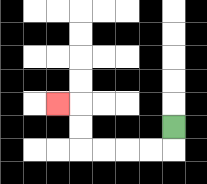{'start': '[7, 5]', 'end': '[2, 4]', 'path_directions': 'D,L,L,L,L,U,U,L', 'path_coordinates': '[[7, 5], [7, 6], [6, 6], [5, 6], [4, 6], [3, 6], [3, 5], [3, 4], [2, 4]]'}